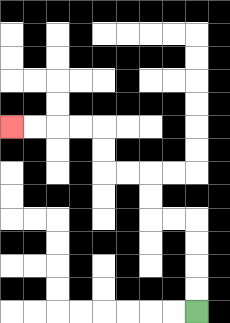{'start': '[8, 13]', 'end': '[0, 5]', 'path_directions': 'U,U,U,U,L,L,U,U,L,L,U,U,L,L,L,L', 'path_coordinates': '[[8, 13], [8, 12], [8, 11], [8, 10], [8, 9], [7, 9], [6, 9], [6, 8], [6, 7], [5, 7], [4, 7], [4, 6], [4, 5], [3, 5], [2, 5], [1, 5], [0, 5]]'}